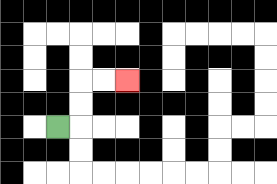{'start': '[2, 5]', 'end': '[5, 3]', 'path_directions': 'R,U,U,R,R', 'path_coordinates': '[[2, 5], [3, 5], [3, 4], [3, 3], [4, 3], [5, 3]]'}